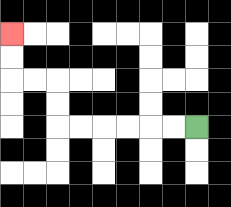{'start': '[8, 5]', 'end': '[0, 1]', 'path_directions': 'L,L,L,L,L,L,U,U,L,L,U,U', 'path_coordinates': '[[8, 5], [7, 5], [6, 5], [5, 5], [4, 5], [3, 5], [2, 5], [2, 4], [2, 3], [1, 3], [0, 3], [0, 2], [0, 1]]'}